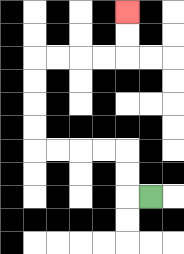{'start': '[6, 8]', 'end': '[5, 0]', 'path_directions': 'L,U,U,L,L,L,L,U,U,U,U,R,R,R,R,U,U', 'path_coordinates': '[[6, 8], [5, 8], [5, 7], [5, 6], [4, 6], [3, 6], [2, 6], [1, 6], [1, 5], [1, 4], [1, 3], [1, 2], [2, 2], [3, 2], [4, 2], [5, 2], [5, 1], [5, 0]]'}